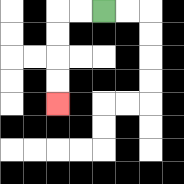{'start': '[4, 0]', 'end': '[2, 4]', 'path_directions': 'L,L,D,D,D,D', 'path_coordinates': '[[4, 0], [3, 0], [2, 0], [2, 1], [2, 2], [2, 3], [2, 4]]'}